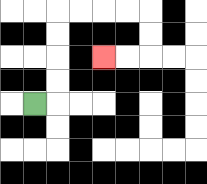{'start': '[1, 4]', 'end': '[4, 2]', 'path_directions': 'R,U,U,U,U,R,R,R,R,D,D,L,L', 'path_coordinates': '[[1, 4], [2, 4], [2, 3], [2, 2], [2, 1], [2, 0], [3, 0], [4, 0], [5, 0], [6, 0], [6, 1], [6, 2], [5, 2], [4, 2]]'}